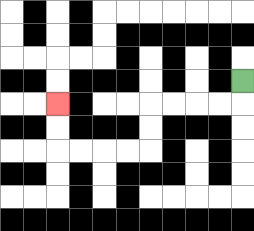{'start': '[10, 3]', 'end': '[2, 4]', 'path_directions': 'D,L,L,L,L,D,D,L,L,L,L,U,U', 'path_coordinates': '[[10, 3], [10, 4], [9, 4], [8, 4], [7, 4], [6, 4], [6, 5], [6, 6], [5, 6], [4, 6], [3, 6], [2, 6], [2, 5], [2, 4]]'}